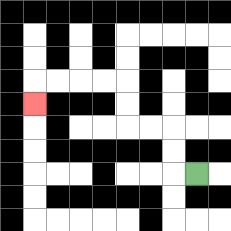{'start': '[8, 7]', 'end': '[1, 4]', 'path_directions': 'L,U,U,L,L,U,U,L,L,L,L,D', 'path_coordinates': '[[8, 7], [7, 7], [7, 6], [7, 5], [6, 5], [5, 5], [5, 4], [5, 3], [4, 3], [3, 3], [2, 3], [1, 3], [1, 4]]'}